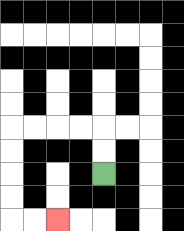{'start': '[4, 7]', 'end': '[2, 9]', 'path_directions': 'U,U,L,L,L,L,D,D,D,D,R,R', 'path_coordinates': '[[4, 7], [4, 6], [4, 5], [3, 5], [2, 5], [1, 5], [0, 5], [0, 6], [0, 7], [0, 8], [0, 9], [1, 9], [2, 9]]'}